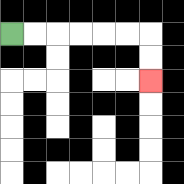{'start': '[0, 1]', 'end': '[6, 3]', 'path_directions': 'R,R,R,R,R,R,D,D', 'path_coordinates': '[[0, 1], [1, 1], [2, 1], [3, 1], [4, 1], [5, 1], [6, 1], [6, 2], [6, 3]]'}